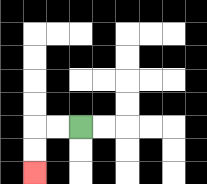{'start': '[3, 5]', 'end': '[1, 7]', 'path_directions': 'L,L,D,D', 'path_coordinates': '[[3, 5], [2, 5], [1, 5], [1, 6], [1, 7]]'}